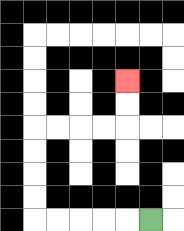{'start': '[6, 9]', 'end': '[5, 3]', 'path_directions': 'L,L,L,L,L,U,U,U,U,R,R,R,R,U,U', 'path_coordinates': '[[6, 9], [5, 9], [4, 9], [3, 9], [2, 9], [1, 9], [1, 8], [1, 7], [1, 6], [1, 5], [2, 5], [3, 5], [4, 5], [5, 5], [5, 4], [5, 3]]'}